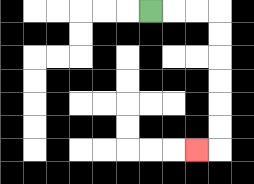{'start': '[6, 0]', 'end': '[8, 6]', 'path_directions': 'R,R,R,D,D,D,D,D,D,L', 'path_coordinates': '[[6, 0], [7, 0], [8, 0], [9, 0], [9, 1], [9, 2], [9, 3], [9, 4], [9, 5], [9, 6], [8, 6]]'}